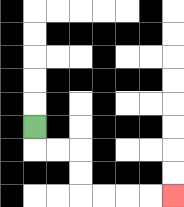{'start': '[1, 5]', 'end': '[7, 8]', 'path_directions': 'D,R,R,D,D,R,R,R,R', 'path_coordinates': '[[1, 5], [1, 6], [2, 6], [3, 6], [3, 7], [3, 8], [4, 8], [5, 8], [6, 8], [7, 8]]'}